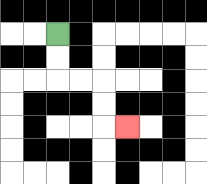{'start': '[2, 1]', 'end': '[5, 5]', 'path_directions': 'D,D,R,R,D,D,R', 'path_coordinates': '[[2, 1], [2, 2], [2, 3], [3, 3], [4, 3], [4, 4], [4, 5], [5, 5]]'}